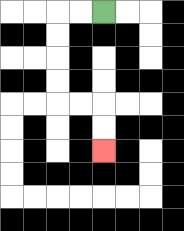{'start': '[4, 0]', 'end': '[4, 6]', 'path_directions': 'L,L,D,D,D,D,R,R,D,D', 'path_coordinates': '[[4, 0], [3, 0], [2, 0], [2, 1], [2, 2], [2, 3], [2, 4], [3, 4], [4, 4], [4, 5], [4, 6]]'}